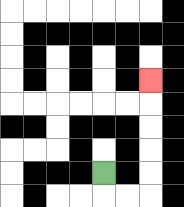{'start': '[4, 7]', 'end': '[6, 3]', 'path_directions': 'D,R,R,U,U,U,U,U', 'path_coordinates': '[[4, 7], [4, 8], [5, 8], [6, 8], [6, 7], [6, 6], [6, 5], [6, 4], [6, 3]]'}